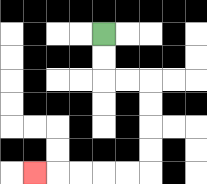{'start': '[4, 1]', 'end': '[1, 7]', 'path_directions': 'D,D,R,R,D,D,D,D,L,L,L,L,L', 'path_coordinates': '[[4, 1], [4, 2], [4, 3], [5, 3], [6, 3], [6, 4], [6, 5], [6, 6], [6, 7], [5, 7], [4, 7], [3, 7], [2, 7], [1, 7]]'}